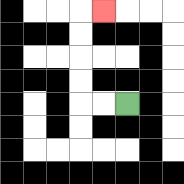{'start': '[5, 4]', 'end': '[4, 0]', 'path_directions': 'L,L,U,U,U,U,R', 'path_coordinates': '[[5, 4], [4, 4], [3, 4], [3, 3], [3, 2], [3, 1], [3, 0], [4, 0]]'}